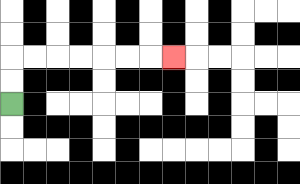{'start': '[0, 4]', 'end': '[7, 2]', 'path_directions': 'U,U,R,R,R,R,R,R,R', 'path_coordinates': '[[0, 4], [0, 3], [0, 2], [1, 2], [2, 2], [3, 2], [4, 2], [5, 2], [6, 2], [7, 2]]'}